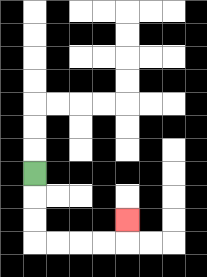{'start': '[1, 7]', 'end': '[5, 9]', 'path_directions': 'D,D,D,R,R,R,R,U', 'path_coordinates': '[[1, 7], [1, 8], [1, 9], [1, 10], [2, 10], [3, 10], [4, 10], [5, 10], [5, 9]]'}